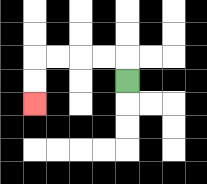{'start': '[5, 3]', 'end': '[1, 4]', 'path_directions': 'U,L,L,L,L,D,D', 'path_coordinates': '[[5, 3], [5, 2], [4, 2], [3, 2], [2, 2], [1, 2], [1, 3], [1, 4]]'}